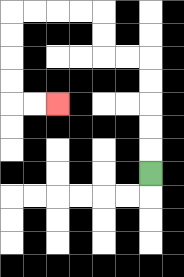{'start': '[6, 7]', 'end': '[2, 4]', 'path_directions': 'U,U,U,U,U,L,L,U,U,L,L,L,L,D,D,D,D,R,R', 'path_coordinates': '[[6, 7], [6, 6], [6, 5], [6, 4], [6, 3], [6, 2], [5, 2], [4, 2], [4, 1], [4, 0], [3, 0], [2, 0], [1, 0], [0, 0], [0, 1], [0, 2], [0, 3], [0, 4], [1, 4], [2, 4]]'}